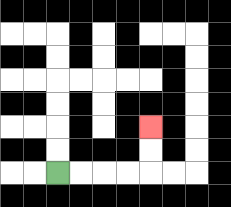{'start': '[2, 7]', 'end': '[6, 5]', 'path_directions': 'R,R,R,R,U,U', 'path_coordinates': '[[2, 7], [3, 7], [4, 7], [5, 7], [6, 7], [6, 6], [6, 5]]'}